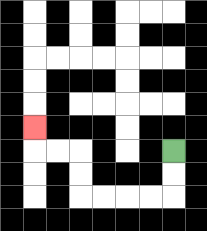{'start': '[7, 6]', 'end': '[1, 5]', 'path_directions': 'D,D,L,L,L,L,U,U,L,L,U', 'path_coordinates': '[[7, 6], [7, 7], [7, 8], [6, 8], [5, 8], [4, 8], [3, 8], [3, 7], [3, 6], [2, 6], [1, 6], [1, 5]]'}